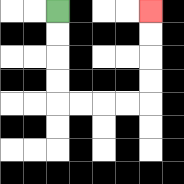{'start': '[2, 0]', 'end': '[6, 0]', 'path_directions': 'D,D,D,D,R,R,R,R,U,U,U,U', 'path_coordinates': '[[2, 0], [2, 1], [2, 2], [2, 3], [2, 4], [3, 4], [4, 4], [5, 4], [6, 4], [6, 3], [6, 2], [6, 1], [6, 0]]'}